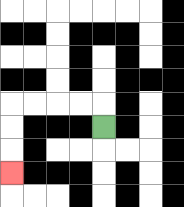{'start': '[4, 5]', 'end': '[0, 7]', 'path_directions': 'U,L,L,L,L,D,D,D', 'path_coordinates': '[[4, 5], [4, 4], [3, 4], [2, 4], [1, 4], [0, 4], [0, 5], [0, 6], [0, 7]]'}